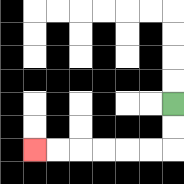{'start': '[7, 4]', 'end': '[1, 6]', 'path_directions': 'D,D,L,L,L,L,L,L', 'path_coordinates': '[[7, 4], [7, 5], [7, 6], [6, 6], [5, 6], [4, 6], [3, 6], [2, 6], [1, 6]]'}